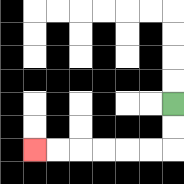{'start': '[7, 4]', 'end': '[1, 6]', 'path_directions': 'D,D,L,L,L,L,L,L', 'path_coordinates': '[[7, 4], [7, 5], [7, 6], [6, 6], [5, 6], [4, 6], [3, 6], [2, 6], [1, 6]]'}